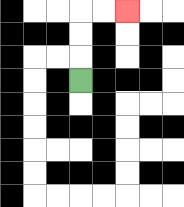{'start': '[3, 3]', 'end': '[5, 0]', 'path_directions': 'U,U,U,R,R', 'path_coordinates': '[[3, 3], [3, 2], [3, 1], [3, 0], [4, 0], [5, 0]]'}